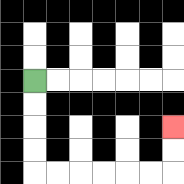{'start': '[1, 3]', 'end': '[7, 5]', 'path_directions': 'D,D,D,D,R,R,R,R,R,R,U,U', 'path_coordinates': '[[1, 3], [1, 4], [1, 5], [1, 6], [1, 7], [2, 7], [3, 7], [4, 7], [5, 7], [6, 7], [7, 7], [7, 6], [7, 5]]'}